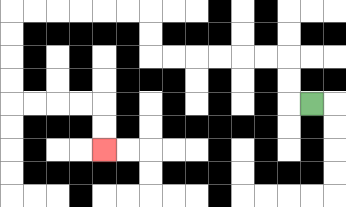{'start': '[13, 4]', 'end': '[4, 6]', 'path_directions': 'L,U,U,L,L,L,L,L,L,U,U,L,L,L,L,L,L,D,D,D,D,R,R,R,R,D,D', 'path_coordinates': '[[13, 4], [12, 4], [12, 3], [12, 2], [11, 2], [10, 2], [9, 2], [8, 2], [7, 2], [6, 2], [6, 1], [6, 0], [5, 0], [4, 0], [3, 0], [2, 0], [1, 0], [0, 0], [0, 1], [0, 2], [0, 3], [0, 4], [1, 4], [2, 4], [3, 4], [4, 4], [4, 5], [4, 6]]'}